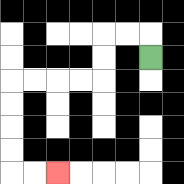{'start': '[6, 2]', 'end': '[2, 7]', 'path_directions': 'U,L,L,D,D,L,L,L,L,D,D,D,D,R,R', 'path_coordinates': '[[6, 2], [6, 1], [5, 1], [4, 1], [4, 2], [4, 3], [3, 3], [2, 3], [1, 3], [0, 3], [0, 4], [0, 5], [0, 6], [0, 7], [1, 7], [2, 7]]'}